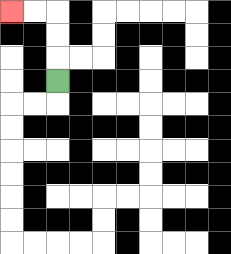{'start': '[2, 3]', 'end': '[0, 0]', 'path_directions': 'U,U,U,L,L', 'path_coordinates': '[[2, 3], [2, 2], [2, 1], [2, 0], [1, 0], [0, 0]]'}